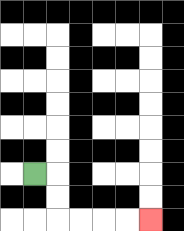{'start': '[1, 7]', 'end': '[6, 9]', 'path_directions': 'R,D,D,R,R,R,R', 'path_coordinates': '[[1, 7], [2, 7], [2, 8], [2, 9], [3, 9], [4, 9], [5, 9], [6, 9]]'}